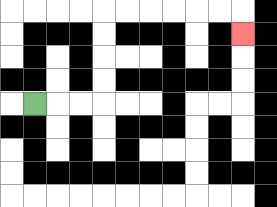{'start': '[1, 4]', 'end': '[10, 1]', 'path_directions': 'R,R,R,U,U,U,U,R,R,R,R,R,R,D', 'path_coordinates': '[[1, 4], [2, 4], [3, 4], [4, 4], [4, 3], [4, 2], [4, 1], [4, 0], [5, 0], [6, 0], [7, 0], [8, 0], [9, 0], [10, 0], [10, 1]]'}